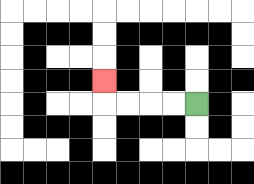{'start': '[8, 4]', 'end': '[4, 3]', 'path_directions': 'L,L,L,L,U', 'path_coordinates': '[[8, 4], [7, 4], [6, 4], [5, 4], [4, 4], [4, 3]]'}